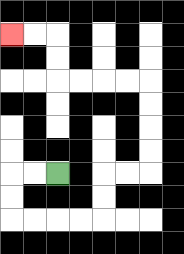{'start': '[2, 7]', 'end': '[0, 1]', 'path_directions': 'L,L,D,D,R,R,R,R,U,U,R,R,U,U,U,U,L,L,L,L,U,U,L,L', 'path_coordinates': '[[2, 7], [1, 7], [0, 7], [0, 8], [0, 9], [1, 9], [2, 9], [3, 9], [4, 9], [4, 8], [4, 7], [5, 7], [6, 7], [6, 6], [6, 5], [6, 4], [6, 3], [5, 3], [4, 3], [3, 3], [2, 3], [2, 2], [2, 1], [1, 1], [0, 1]]'}